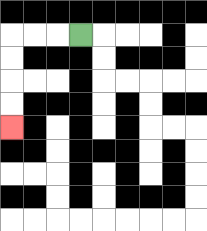{'start': '[3, 1]', 'end': '[0, 5]', 'path_directions': 'L,L,L,D,D,D,D', 'path_coordinates': '[[3, 1], [2, 1], [1, 1], [0, 1], [0, 2], [0, 3], [0, 4], [0, 5]]'}